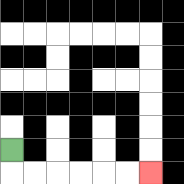{'start': '[0, 6]', 'end': '[6, 7]', 'path_directions': 'D,R,R,R,R,R,R', 'path_coordinates': '[[0, 6], [0, 7], [1, 7], [2, 7], [3, 7], [4, 7], [5, 7], [6, 7]]'}